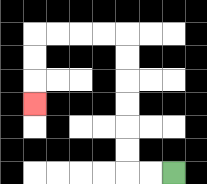{'start': '[7, 7]', 'end': '[1, 4]', 'path_directions': 'L,L,U,U,U,U,U,U,L,L,L,L,D,D,D', 'path_coordinates': '[[7, 7], [6, 7], [5, 7], [5, 6], [5, 5], [5, 4], [5, 3], [5, 2], [5, 1], [4, 1], [3, 1], [2, 1], [1, 1], [1, 2], [1, 3], [1, 4]]'}